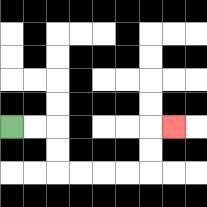{'start': '[0, 5]', 'end': '[7, 5]', 'path_directions': 'R,R,D,D,R,R,R,R,U,U,R', 'path_coordinates': '[[0, 5], [1, 5], [2, 5], [2, 6], [2, 7], [3, 7], [4, 7], [5, 7], [6, 7], [6, 6], [6, 5], [7, 5]]'}